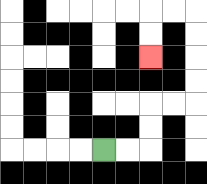{'start': '[4, 6]', 'end': '[6, 2]', 'path_directions': 'R,R,U,U,R,R,U,U,U,U,L,L,D,D', 'path_coordinates': '[[4, 6], [5, 6], [6, 6], [6, 5], [6, 4], [7, 4], [8, 4], [8, 3], [8, 2], [8, 1], [8, 0], [7, 0], [6, 0], [6, 1], [6, 2]]'}